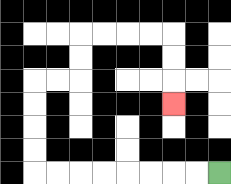{'start': '[9, 7]', 'end': '[7, 4]', 'path_directions': 'L,L,L,L,L,L,L,L,U,U,U,U,R,R,U,U,R,R,R,R,D,D,D', 'path_coordinates': '[[9, 7], [8, 7], [7, 7], [6, 7], [5, 7], [4, 7], [3, 7], [2, 7], [1, 7], [1, 6], [1, 5], [1, 4], [1, 3], [2, 3], [3, 3], [3, 2], [3, 1], [4, 1], [5, 1], [6, 1], [7, 1], [7, 2], [7, 3], [7, 4]]'}